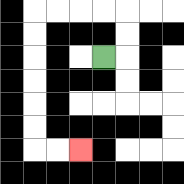{'start': '[4, 2]', 'end': '[3, 6]', 'path_directions': 'R,U,U,L,L,L,L,D,D,D,D,D,D,R,R', 'path_coordinates': '[[4, 2], [5, 2], [5, 1], [5, 0], [4, 0], [3, 0], [2, 0], [1, 0], [1, 1], [1, 2], [1, 3], [1, 4], [1, 5], [1, 6], [2, 6], [3, 6]]'}